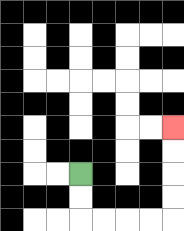{'start': '[3, 7]', 'end': '[7, 5]', 'path_directions': 'D,D,R,R,R,R,U,U,U,U', 'path_coordinates': '[[3, 7], [3, 8], [3, 9], [4, 9], [5, 9], [6, 9], [7, 9], [7, 8], [7, 7], [7, 6], [7, 5]]'}